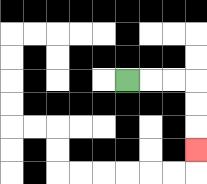{'start': '[5, 3]', 'end': '[8, 6]', 'path_directions': 'R,R,R,D,D,D', 'path_coordinates': '[[5, 3], [6, 3], [7, 3], [8, 3], [8, 4], [8, 5], [8, 6]]'}